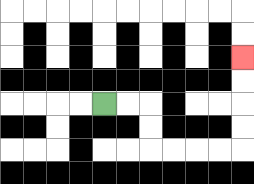{'start': '[4, 4]', 'end': '[10, 2]', 'path_directions': 'R,R,D,D,R,R,R,R,U,U,U,U', 'path_coordinates': '[[4, 4], [5, 4], [6, 4], [6, 5], [6, 6], [7, 6], [8, 6], [9, 6], [10, 6], [10, 5], [10, 4], [10, 3], [10, 2]]'}